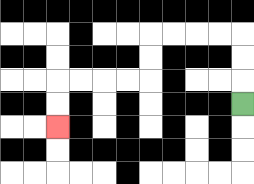{'start': '[10, 4]', 'end': '[2, 5]', 'path_directions': 'U,U,U,L,L,L,L,D,D,L,L,L,L,D,D', 'path_coordinates': '[[10, 4], [10, 3], [10, 2], [10, 1], [9, 1], [8, 1], [7, 1], [6, 1], [6, 2], [6, 3], [5, 3], [4, 3], [3, 3], [2, 3], [2, 4], [2, 5]]'}